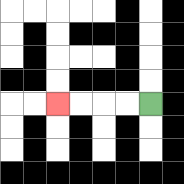{'start': '[6, 4]', 'end': '[2, 4]', 'path_directions': 'L,L,L,L', 'path_coordinates': '[[6, 4], [5, 4], [4, 4], [3, 4], [2, 4]]'}